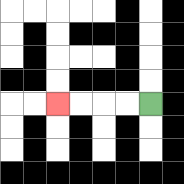{'start': '[6, 4]', 'end': '[2, 4]', 'path_directions': 'L,L,L,L', 'path_coordinates': '[[6, 4], [5, 4], [4, 4], [3, 4], [2, 4]]'}